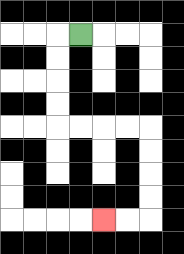{'start': '[3, 1]', 'end': '[4, 9]', 'path_directions': 'L,D,D,D,D,R,R,R,R,D,D,D,D,L,L', 'path_coordinates': '[[3, 1], [2, 1], [2, 2], [2, 3], [2, 4], [2, 5], [3, 5], [4, 5], [5, 5], [6, 5], [6, 6], [6, 7], [6, 8], [6, 9], [5, 9], [4, 9]]'}